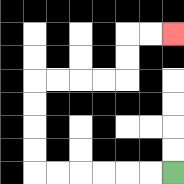{'start': '[7, 7]', 'end': '[7, 1]', 'path_directions': 'L,L,L,L,L,L,U,U,U,U,R,R,R,R,U,U,R,R', 'path_coordinates': '[[7, 7], [6, 7], [5, 7], [4, 7], [3, 7], [2, 7], [1, 7], [1, 6], [1, 5], [1, 4], [1, 3], [2, 3], [3, 3], [4, 3], [5, 3], [5, 2], [5, 1], [6, 1], [7, 1]]'}